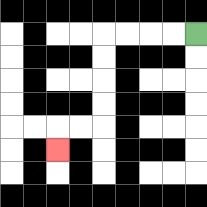{'start': '[8, 1]', 'end': '[2, 6]', 'path_directions': 'L,L,L,L,D,D,D,D,L,L,D', 'path_coordinates': '[[8, 1], [7, 1], [6, 1], [5, 1], [4, 1], [4, 2], [4, 3], [4, 4], [4, 5], [3, 5], [2, 5], [2, 6]]'}